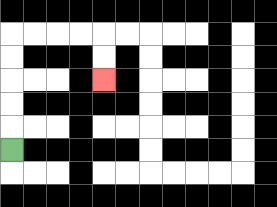{'start': '[0, 6]', 'end': '[4, 3]', 'path_directions': 'U,U,U,U,U,R,R,R,R,D,D', 'path_coordinates': '[[0, 6], [0, 5], [0, 4], [0, 3], [0, 2], [0, 1], [1, 1], [2, 1], [3, 1], [4, 1], [4, 2], [4, 3]]'}